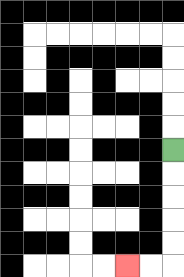{'start': '[7, 6]', 'end': '[5, 11]', 'path_directions': 'D,D,D,D,D,L,L', 'path_coordinates': '[[7, 6], [7, 7], [7, 8], [7, 9], [7, 10], [7, 11], [6, 11], [5, 11]]'}